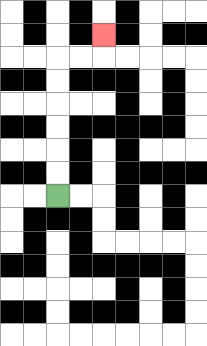{'start': '[2, 8]', 'end': '[4, 1]', 'path_directions': 'U,U,U,U,U,U,R,R,U', 'path_coordinates': '[[2, 8], [2, 7], [2, 6], [2, 5], [2, 4], [2, 3], [2, 2], [3, 2], [4, 2], [4, 1]]'}